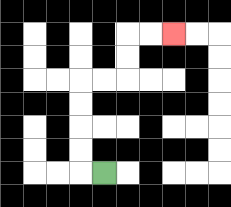{'start': '[4, 7]', 'end': '[7, 1]', 'path_directions': 'L,U,U,U,U,R,R,U,U,R,R', 'path_coordinates': '[[4, 7], [3, 7], [3, 6], [3, 5], [3, 4], [3, 3], [4, 3], [5, 3], [5, 2], [5, 1], [6, 1], [7, 1]]'}